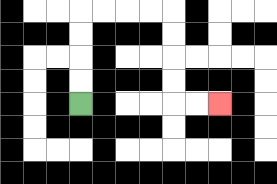{'start': '[3, 4]', 'end': '[9, 4]', 'path_directions': 'U,U,U,U,R,R,R,R,D,D,D,D,R,R', 'path_coordinates': '[[3, 4], [3, 3], [3, 2], [3, 1], [3, 0], [4, 0], [5, 0], [6, 0], [7, 0], [7, 1], [7, 2], [7, 3], [7, 4], [8, 4], [9, 4]]'}